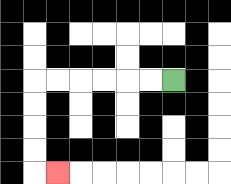{'start': '[7, 3]', 'end': '[2, 7]', 'path_directions': 'L,L,L,L,L,L,D,D,D,D,R', 'path_coordinates': '[[7, 3], [6, 3], [5, 3], [4, 3], [3, 3], [2, 3], [1, 3], [1, 4], [1, 5], [1, 6], [1, 7], [2, 7]]'}